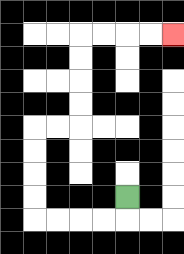{'start': '[5, 8]', 'end': '[7, 1]', 'path_directions': 'D,L,L,L,L,U,U,U,U,R,R,U,U,U,U,R,R,R,R', 'path_coordinates': '[[5, 8], [5, 9], [4, 9], [3, 9], [2, 9], [1, 9], [1, 8], [1, 7], [1, 6], [1, 5], [2, 5], [3, 5], [3, 4], [3, 3], [3, 2], [3, 1], [4, 1], [5, 1], [6, 1], [7, 1]]'}